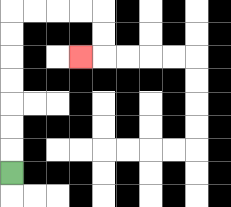{'start': '[0, 7]', 'end': '[3, 2]', 'path_directions': 'U,U,U,U,U,U,U,R,R,R,R,D,D,L', 'path_coordinates': '[[0, 7], [0, 6], [0, 5], [0, 4], [0, 3], [0, 2], [0, 1], [0, 0], [1, 0], [2, 0], [3, 0], [4, 0], [4, 1], [4, 2], [3, 2]]'}